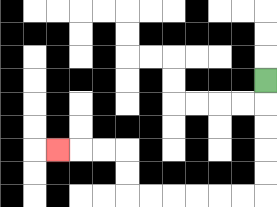{'start': '[11, 3]', 'end': '[2, 6]', 'path_directions': 'D,D,D,D,D,L,L,L,L,L,L,U,U,L,L,L', 'path_coordinates': '[[11, 3], [11, 4], [11, 5], [11, 6], [11, 7], [11, 8], [10, 8], [9, 8], [8, 8], [7, 8], [6, 8], [5, 8], [5, 7], [5, 6], [4, 6], [3, 6], [2, 6]]'}